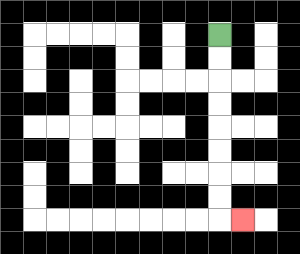{'start': '[9, 1]', 'end': '[10, 9]', 'path_directions': 'D,D,D,D,D,D,D,D,R', 'path_coordinates': '[[9, 1], [9, 2], [9, 3], [9, 4], [9, 5], [9, 6], [9, 7], [9, 8], [9, 9], [10, 9]]'}